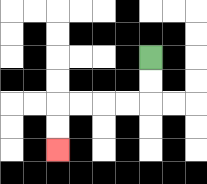{'start': '[6, 2]', 'end': '[2, 6]', 'path_directions': 'D,D,L,L,L,L,D,D', 'path_coordinates': '[[6, 2], [6, 3], [6, 4], [5, 4], [4, 4], [3, 4], [2, 4], [2, 5], [2, 6]]'}